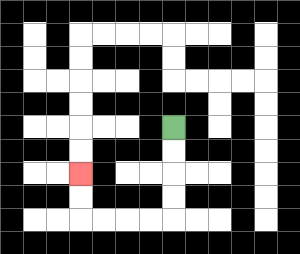{'start': '[7, 5]', 'end': '[3, 7]', 'path_directions': 'D,D,D,D,L,L,L,L,U,U', 'path_coordinates': '[[7, 5], [7, 6], [7, 7], [7, 8], [7, 9], [6, 9], [5, 9], [4, 9], [3, 9], [3, 8], [3, 7]]'}